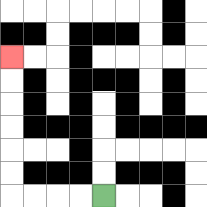{'start': '[4, 8]', 'end': '[0, 2]', 'path_directions': 'L,L,L,L,U,U,U,U,U,U', 'path_coordinates': '[[4, 8], [3, 8], [2, 8], [1, 8], [0, 8], [0, 7], [0, 6], [0, 5], [0, 4], [0, 3], [0, 2]]'}